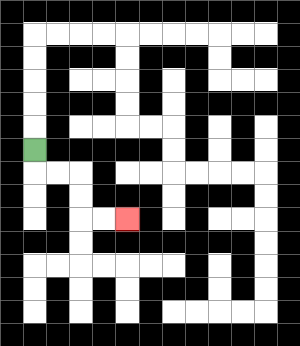{'start': '[1, 6]', 'end': '[5, 9]', 'path_directions': 'D,R,R,D,D,R,R', 'path_coordinates': '[[1, 6], [1, 7], [2, 7], [3, 7], [3, 8], [3, 9], [4, 9], [5, 9]]'}